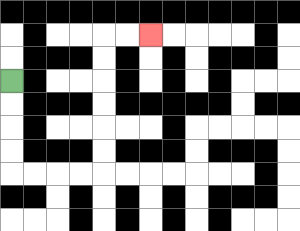{'start': '[0, 3]', 'end': '[6, 1]', 'path_directions': 'D,D,D,D,R,R,R,R,U,U,U,U,U,U,R,R', 'path_coordinates': '[[0, 3], [0, 4], [0, 5], [0, 6], [0, 7], [1, 7], [2, 7], [3, 7], [4, 7], [4, 6], [4, 5], [4, 4], [4, 3], [4, 2], [4, 1], [5, 1], [6, 1]]'}